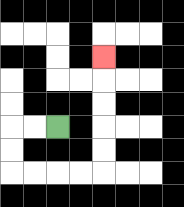{'start': '[2, 5]', 'end': '[4, 2]', 'path_directions': 'L,L,D,D,R,R,R,R,U,U,U,U,U', 'path_coordinates': '[[2, 5], [1, 5], [0, 5], [0, 6], [0, 7], [1, 7], [2, 7], [3, 7], [4, 7], [4, 6], [4, 5], [4, 4], [4, 3], [4, 2]]'}